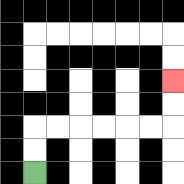{'start': '[1, 7]', 'end': '[7, 3]', 'path_directions': 'U,U,R,R,R,R,R,R,U,U', 'path_coordinates': '[[1, 7], [1, 6], [1, 5], [2, 5], [3, 5], [4, 5], [5, 5], [6, 5], [7, 5], [7, 4], [7, 3]]'}